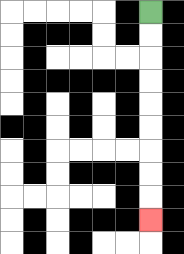{'start': '[6, 0]', 'end': '[6, 9]', 'path_directions': 'D,D,D,D,D,D,D,D,D', 'path_coordinates': '[[6, 0], [6, 1], [6, 2], [6, 3], [6, 4], [6, 5], [6, 6], [6, 7], [6, 8], [6, 9]]'}